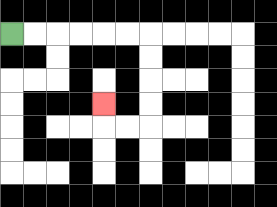{'start': '[0, 1]', 'end': '[4, 4]', 'path_directions': 'R,R,R,R,R,R,D,D,D,D,L,L,U', 'path_coordinates': '[[0, 1], [1, 1], [2, 1], [3, 1], [4, 1], [5, 1], [6, 1], [6, 2], [6, 3], [6, 4], [6, 5], [5, 5], [4, 5], [4, 4]]'}